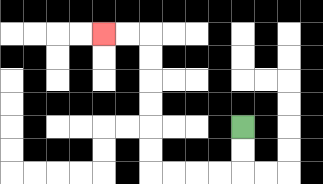{'start': '[10, 5]', 'end': '[4, 1]', 'path_directions': 'D,D,L,L,L,L,U,U,U,U,U,U,L,L', 'path_coordinates': '[[10, 5], [10, 6], [10, 7], [9, 7], [8, 7], [7, 7], [6, 7], [6, 6], [6, 5], [6, 4], [6, 3], [6, 2], [6, 1], [5, 1], [4, 1]]'}